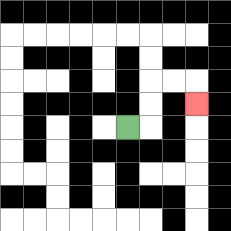{'start': '[5, 5]', 'end': '[8, 4]', 'path_directions': 'R,U,U,R,R,D', 'path_coordinates': '[[5, 5], [6, 5], [6, 4], [6, 3], [7, 3], [8, 3], [8, 4]]'}